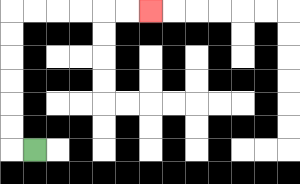{'start': '[1, 6]', 'end': '[6, 0]', 'path_directions': 'L,U,U,U,U,U,U,R,R,R,R,R,R', 'path_coordinates': '[[1, 6], [0, 6], [0, 5], [0, 4], [0, 3], [0, 2], [0, 1], [0, 0], [1, 0], [2, 0], [3, 0], [4, 0], [5, 0], [6, 0]]'}